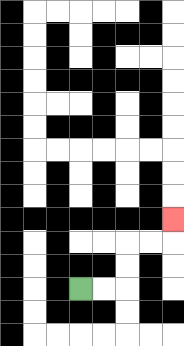{'start': '[3, 12]', 'end': '[7, 9]', 'path_directions': 'R,R,U,U,R,R,U', 'path_coordinates': '[[3, 12], [4, 12], [5, 12], [5, 11], [5, 10], [6, 10], [7, 10], [7, 9]]'}